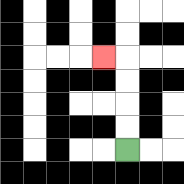{'start': '[5, 6]', 'end': '[4, 2]', 'path_directions': 'U,U,U,U,L', 'path_coordinates': '[[5, 6], [5, 5], [5, 4], [5, 3], [5, 2], [4, 2]]'}